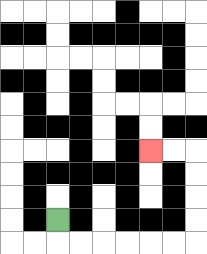{'start': '[2, 9]', 'end': '[6, 6]', 'path_directions': 'D,R,R,R,R,R,R,U,U,U,U,L,L', 'path_coordinates': '[[2, 9], [2, 10], [3, 10], [4, 10], [5, 10], [6, 10], [7, 10], [8, 10], [8, 9], [8, 8], [8, 7], [8, 6], [7, 6], [6, 6]]'}